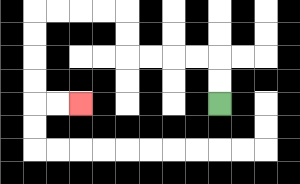{'start': '[9, 4]', 'end': '[3, 4]', 'path_directions': 'U,U,L,L,L,L,U,U,L,L,L,L,D,D,D,D,R,R', 'path_coordinates': '[[9, 4], [9, 3], [9, 2], [8, 2], [7, 2], [6, 2], [5, 2], [5, 1], [5, 0], [4, 0], [3, 0], [2, 0], [1, 0], [1, 1], [1, 2], [1, 3], [1, 4], [2, 4], [3, 4]]'}